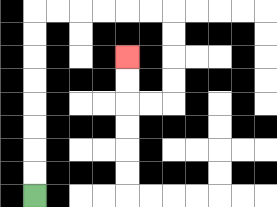{'start': '[1, 8]', 'end': '[5, 2]', 'path_directions': 'U,U,U,U,U,U,U,U,R,R,R,R,R,R,D,D,D,D,L,L,U,U', 'path_coordinates': '[[1, 8], [1, 7], [1, 6], [1, 5], [1, 4], [1, 3], [1, 2], [1, 1], [1, 0], [2, 0], [3, 0], [4, 0], [5, 0], [6, 0], [7, 0], [7, 1], [7, 2], [7, 3], [7, 4], [6, 4], [5, 4], [5, 3], [5, 2]]'}